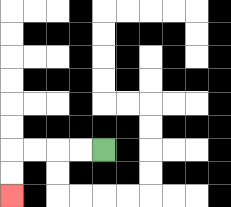{'start': '[4, 6]', 'end': '[0, 8]', 'path_directions': 'L,L,L,L,D,D', 'path_coordinates': '[[4, 6], [3, 6], [2, 6], [1, 6], [0, 6], [0, 7], [0, 8]]'}